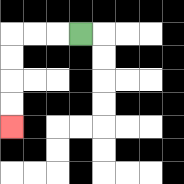{'start': '[3, 1]', 'end': '[0, 5]', 'path_directions': 'L,L,L,D,D,D,D', 'path_coordinates': '[[3, 1], [2, 1], [1, 1], [0, 1], [0, 2], [0, 3], [0, 4], [0, 5]]'}